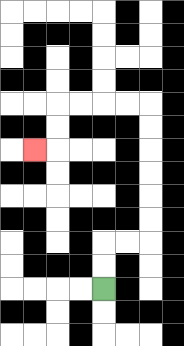{'start': '[4, 12]', 'end': '[1, 6]', 'path_directions': 'U,U,R,R,U,U,U,U,U,U,L,L,L,L,D,D,L', 'path_coordinates': '[[4, 12], [4, 11], [4, 10], [5, 10], [6, 10], [6, 9], [6, 8], [6, 7], [6, 6], [6, 5], [6, 4], [5, 4], [4, 4], [3, 4], [2, 4], [2, 5], [2, 6], [1, 6]]'}